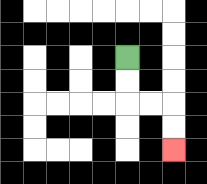{'start': '[5, 2]', 'end': '[7, 6]', 'path_directions': 'D,D,R,R,D,D', 'path_coordinates': '[[5, 2], [5, 3], [5, 4], [6, 4], [7, 4], [7, 5], [7, 6]]'}